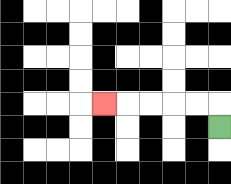{'start': '[9, 5]', 'end': '[4, 4]', 'path_directions': 'U,L,L,L,L,L', 'path_coordinates': '[[9, 5], [9, 4], [8, 4], [7, 4], [6, 4], [5, 4], [4, 4]]'}